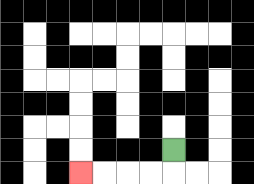{'start': '[7, 6]', 'end': '[3, 7]', 'path_directions': 'D,L,L,L,L', 'path_coordinates': '[[7, 6], [7, 7], [6, 7], [5, 7], [4, 7], [3, 7]]'}